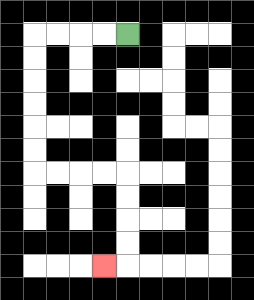{'start': '[5, 1]', 'end': '[4, 11]', 'path_directions': 'L,L,L,L,D,D,D,D,D,D,R,R,R,R,D,D,D,D,L', 'path_coordinates': '[[5, 1], [4, 1], [3, 1], [2, 1], [1, 1], [1, 2], [1, 3], [1, 4], [1, 5], [1, 6], [1, 7], [2, 7], [3, 7], [4, 7], [5, 7], [5, 8], [5, 9], [5, 10], [5, 11], [4, 11]]'}